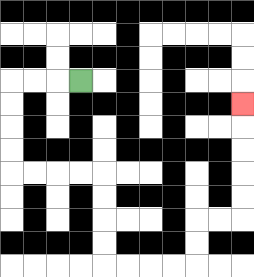{'start': '[3, 3]', 'end': '[10, 4]', 'path_directions': 'L,L,L,D,D,D,D,R,R,R,R,D,D,D,D,R,R,R,R,U,U,R,R,U,U,U,U,U', 'path_coordinates': '[[3, 3], [2, 3], [1, 3], [0, 3], [0, 4], [0, 5], [0, 6], [0, 7], [1, 7], [2, 7], [3, 7], [4, 7], [4, 8], [4, 9], [4, 10], [4, 11], [5, 11], [6, 11], [7, 11], [8, 11], [8, 10], [8, 9], [9, 9], [10, 9], [10, 8], [10, 7], [10, 6], [10, 5], [10, 4]]'}